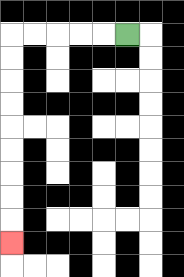{'start': '[5, 1]', 'end': '[0, 10]', 'path_directions': 'L,L,L,L,L,D,D,D,D,D,D,D,D,D', 'path_coordinates': '[[5, 1], [4, 1], [3, 1], [2, 1], [1, 1], [0, 1], [0, 2], [0, 3], [0, 4], [0, 5], [0, 6], [0, 7], [0, 8], [0, 9], [0, 10]]'}